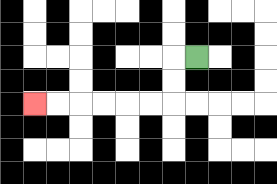{'start': '[8, 2]', 'end': '[1, 4]', 'path_directions': 'L,D,D,L,L,L,L,L,L', 'path_coordinates': '[[8, 2], [7, 2], [7, 3], [7, 4], [6, 4], [5, 4], [4, 4], [3, 4], [2, 4], [1, 4]]'}